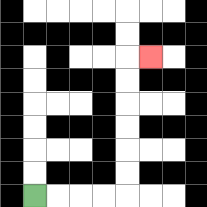{'start': '[1, 8]', 'end': '[6, 2]', 'path_directions': 'R,R,R,R,U,U,U,U,U,U,R', 'path_coordinates': '[[1, 8], [2, 8], [3, 8], [4, 8], [5, 8], [5, 7], [5, 6], [5, 5], [5, 4], [5, 3], [5, 2], [6, 2]]'}